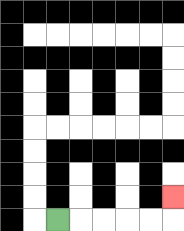{'start': '[2, 9]', 'end': '[7, 8]', 'path_directions': 'R,R,R,R,R,U', 'path_coordinates': '[[2, 9], [3, 9], [4, 9], [5, 9], [6, 9], [7, 9], [7, 8]]'}